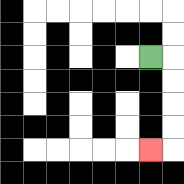{'start': '[6, 2]', 'end': '[6, 6]', 'path_directions': 'R,D,D,D,D,L', 'path_coordinates': '[[6, 2], [7, 2], [7, 3], [7, 4], [7, 5], [7, 6], [6, 6]]'}